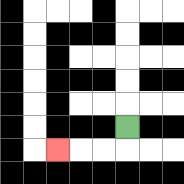{'start': '[5, 5]', 'end': '[2, 6]', 'path_directions': 'D,L,L,L', 'path_coordinates': '[[5, 5], [5, 6], [4, 6], [3, 6], [2, 6]]'}